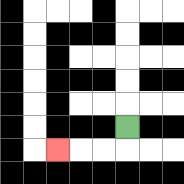{'start': '[5, 5]', 'end': '[2, 6]', 'path_directions': 'D,L,L,L', 'path_coordinates': '[[5, 5], [5, 6], [4, 6], [3, 6], [2, 6]]'}